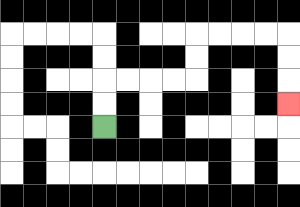{'start': '[4, 5]', 'end': '[12, 4]', 'path_directions': 'U,U,R,R,R,R,U,U,R,R,R,R,D,D,D', 'path_coordinates': '[[4, 5], [4, 4], [4, 3], [5, 3], [6, 3], [7, 3], [8, 3], [8, 2], [8, 1], [9, 1], [10, 1], [11, 1], [12, 1], [12, 2], [12, 3], [12, 4]]'}